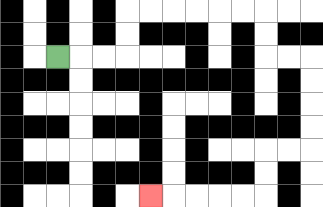{'start': '[2, 2]', 'end': '[6, 8]', 'path_directions': 'R,R,R,U,U,R,R,R,R,R,R,D,D,R,R,D,D,D,D,L,L,D,D,L,L,L,L,L', 'path_coordinates': '[[2, 2], [3, 2], [4, 2], [5, 2], [5, 1], [5, 0], [6, 0], [7, 0], [8, 0], [9, 0], [10, 0], [11, 0], [11, 1], [11, 2], [12, 2], [13, 2], [13, 3], [13, 4], [13, 5], [13, 6], [12, 6], [11, 6], [11, 7], [11, 8], [10, 8], [9, 8], [8, 8], [7, 8], [6, 8]]'}